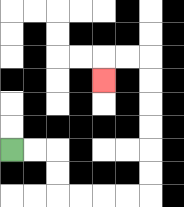{'start': '[0, 6]', 'end': '[4, 3]', 'path_directions': 'R,R,D,D,R,R,R,R,U,U,U,U,U,U,L,L,D', 'path_coordinates': '[[0, 6], [1, 6], [2, 6], [2, 7], [2, 8], [3, 8], [4, 8], [5, 8], [6, 8], [6, 7], [6, 6], [6, 5], [6, 4], [6, 3], [6, 2], [5, 2], [4, 2], [4, 3]]'}